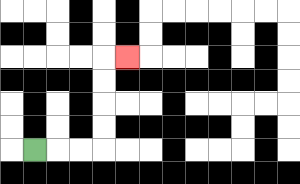{'start': '[1, 6]', 'end': '[5, 2]', 'path_directions': 'R,R,R,U,U,U,U,R', 'path_coordinates': '[[1, 6], [2, 6], [3, 6], [4, 6], [4, 5], [4, 4], [4, 3], [4, 2], [5, 2]]'}